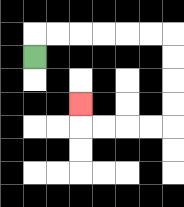{'start': '[1, 2]', 'end': '[3, 4]', 'path_directions': 'U,R,R,R,R,R,R,D,D,D,D,L,L,L,L,U', 'path_coordinates': '[[1, 2], [1, 1], [2, 1], [3, 1], [4, 1], [5, 1], [6, 1], [7, 1], [7, 2], [7, 3], [7, 4], [7, 5], [6, 5], [5, 5], [4, 5], [3, 5], [3, 4]]'}